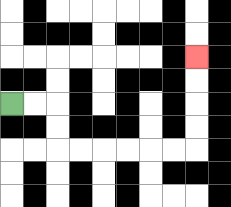{'start': '[0, 4]', 'end': '[8, 2]', 'path_directions': 'R,R,D,D,R,R,R,R,R,R,U,U,U,U', 'path_coordinates': '[[0, 4], [1, 4], [2, 4], [2, 5], [2, 6], [3, 6], [4, 6], [5, 6], [6, 6], [7, 6], [8, 6], [8, 5], [8, 4], [8, 3], [8, 2]]'}